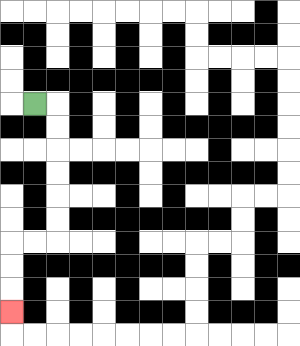{'start': '[1, 4]', 'end': '[0, 13]', 'path_directions': 'R,D,D,D,D,D,D,L,L,D,D,D', 'path_coordinates': '[[1, 4], [2, 4], [2, 5], [2, 6], [2, 7], [2, 8], [2, 9], [2, 10], [1, 10], [0, 10], [0, 11], [0, 12], [0, 13]]'}